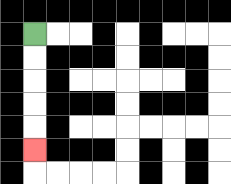{'start': '[1, 1]', 'end': '[1, 6]', 'path_directions': 'D,D,D,D,D', 'path_coordinates': '[[1, 1], [1, 2], [1, 3], [1, 4], [1, 5], [1, 6]]'}